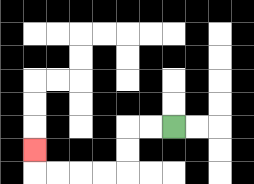{'start': '[7, 5]', 'end': '[1, 6]', 'path_directions': 'L,L,D,D,L,L,L,L,U', 'path_coordinates': '[[7, 5], [6, 5], [5, 5], [5, 6], [5, 7], [4, 7], [3, 7], [2, 7], [1, 7], [1, 6]]'}